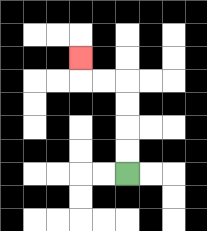{'start': '[5, 7]', 'end': '[3, 2]', 'path_directions': 'U,U,U,U,L,L,U', 'path_coordinates': '[[5, 7], [5, 6], [5, 5], [5, 4], [5, 3], [4, 3], [3, 3], [3, 2]]'}